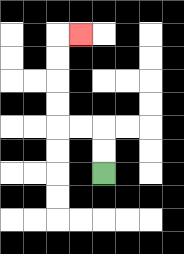{'start': '[4, 7]', 'end': '[3, 1]', 'path_directions': 'U,U,L,L,U,U,U,U,R', 'path_coordinates': '[[4, 7], [4, 6], [4, 5], [3, 5], [2, 5], [2, 4], [2, 3], [2, 2], [2, 1], [3, 1]]'}